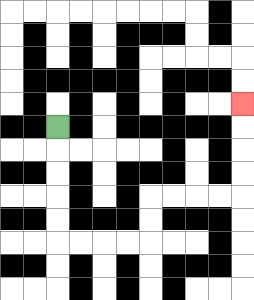{'start': '[2, 5]', 'end': '[10, 4]', 'path_directions': 'D,D,D,D,D,R,R,R,R,U,U,R,R,R,R,U,U,U,U', 'path_coordinates': '[[2, 5], [2, 6], [2, 7], [2, 8], [2, 9], [2, 10], [3, 10], [4, 10], [5, 10], [6, 10], [6, 9], [6, 8], [7, 8], [8, 8], [9, 8], [10, 8], [10, 7], [10, 6], [10, 5], [10, 4]]'}